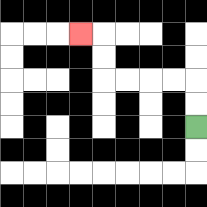{'start': '[8, 5]', 'end': '[3, 1]', 'path_directions': 'U,U,L,L,L,L,U,U,L', 'path_coordinates': '[[8, 5], [8, 4], [8, 3], [7, 3], [6, 3], [5, 3], [4, 3], [4, 2], [4, 1], [3, 1]]'}